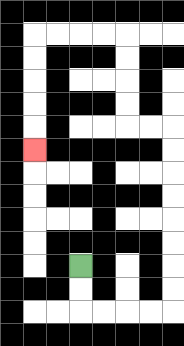{'start': '[3, 11]', 'end': '[1, 6]', 'path_directions': 'D,D,R,R,R,R,U,U,U,U,U,U,U,U,L,L,U,U,U,U,L,L,L,L,D,D,D,D,D', 'path_coordinates': '[[3, 11], [3, 12], [3, 13], [4, 13], [5, 13], [6, 13], [7, 13], [7, 12], [7, 11], [7, 10], [7, 9], [7, 8], [7, 7], [7, 6], [7, 5], [6, 5], [5, 5], [5, 4], [5, 3], [5, 2], [5, 1], [4, 1], [3, 1], [2, 1], [1, 1], [1, 2], [1, 3], [1, 4], [1, 5], [1, 6]]'}